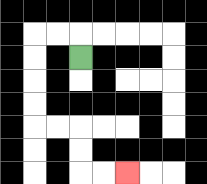{'start': '[3, 2]', 'end': '[5, 7]', 'path_directions': 'U,L,L,D,D,D,D,R,R,D,D,R,R', 'path_coordinates': '[[3, 2], [3, 1], [2, 1], [1, 1], [1, 2], [1, 3], [1, 4], [1, 5], [2, 5], [3, 5], [3, 6], [3, 7], [4, 7], [5, 7]]'}